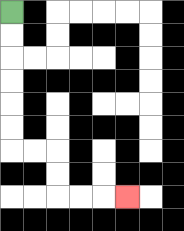{'start': '[0, 0]', 'end': '[5, 8]', 'path_directions': 'D,D,D,D,D,D,R,R,D,D,R,R,R', 'path_coordinates': '[[0, 0], [0, 1], [0, 2], [0, 3], [0, 4], [0, 5], [0, 6], [1, 6], [2, 6], [2, 7], [2, 8], [3, 8], [4, 8], [5, 8]]'}